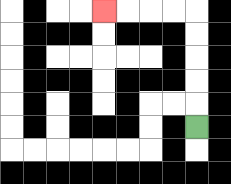{'start': '[8, 5]', 'end': '[4, 0]', 'path_directions': 'U,U,U,U,U,L,L,L,L', 'path_coordinates': '[[8, 5], [8, 4], [8, 3], [8, 2], [8, 1], [8, 0], [7, 0], [6, 0], [5, 0], [4, 0]]'}